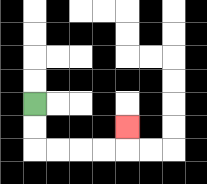{'start': '[1, 4]', 'end': '[5, 5]', 'path_directions': 'D,D,R,R,R,R,U', 'path_coordinates': '[[1, 4], [1, 5], [1, 6], [2, 6], [3, 6], [4, 6], [5, 6], [5, 5]]'}